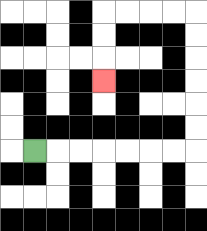{'start': '[1, 6]', 'end': '[4, 3]', 'path_directions': 'R,R,R,R,R,R,R,U,U,U,U,U,U,L,L,L,L,D,D,D', 'path_coordinates': '[[1, 6], [2, 6], [3, 6], [4, 6], [5, 6], [6, 6], [7, 6], [8, 6], [8, 5], [8, 4], [8, 3], [8, 2], [8, 1], [8, 0], [7, 0], [6, 0], [5, 0], [4, 0], [4, 1], [4, 2], [4, 3]]'}